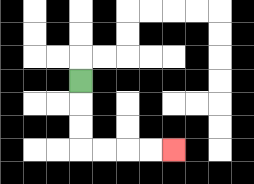{'start': '[3, 3]', 'end': '[7, 6]', 'path_directions': 'D,D,D,R,R,R,R', 'path_coordinates': '[[3, 3], [3, 4], [3, 5], [3, 6], [4, 6], [5, 6], [6, 6], [7, 6]]'}